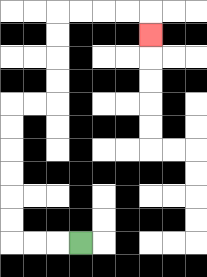{'start': '[3, 10]', 'end': '[6, 1]', 'path_directions': 'L,L,L,U,U,U,U,U,U,R,R,U,U,U,U,R,R,R,R,D', 'path_coordinates': '[[3, 10], [2, 10], [1, 10], [0, 10], [0, 9], [0, 8], [0, 7], [0, 6], [0, 5], [0, 4], [1, 4], [2, 4], [2, 3], [2, 2], [2, 1], [2, 0], [3, 0], [4, 0], [5, 0], [6, 0], [6, 1]]'}